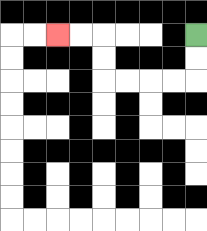{'start': '[8, 1]', 'end': '[2, 1]', 'path_directions': 'D,D,L,L,L,L,U,U,L,L', 'path_coordinates': '[[8, 1], [8, 2], [8, 3], [7, 3], [6, 3], [5, 3], [4, 3], [4, 2], [4, 1], [3, 1], [2, 1]]'}